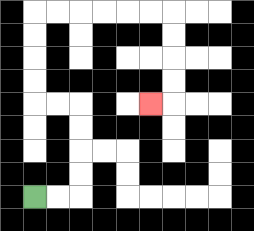{'start': '[1, 8]', 'end': '[6, 4]', 'path_directions': 'R,R,U,U,U,U,L,L,U,U,U,U,R,R,R,R,R,R,D,D,D,D,L', 'path_coordinates': '[[1, 8], [2, 8], [3, 8], [3, 7], [3, 6], [3, 5], [3, 4], [2, 4], [1, 4], [1, 3], [1, 2], [1, 1], [1, 0], [2, 0], [3, 0], [4, 0], [5, 0], [6, 0], [7, 0], [7, 1], [7, 2], [7, 3], [7, 4], [6, 4]]'}